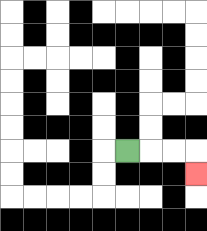{'start': '[5, 6]', 'end': '[8, 7]', 'path_directions': 'R,R,R,D', 'path_coordinates': '[[5, 6], [6, 6], [7, 6], [8, 6], [8, 7]]'}